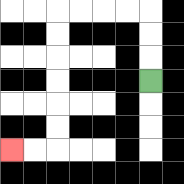{'start': '[6, 3]', 'end': '[0, 6]', 'path_directions': 'U,U,U,L,L,L,L,D,D,D,D,D,D,L,L', 'path_coordinates': '[[6, 3], [6, 2], [6, 1], [6, 0], [5, 0], [4, 0], [3, 0], [2, 0], [2, 1], [2, 2], [2, 3], [2, 4], [2, 5], [2, 6], [1, 6], [0, 6]]'}